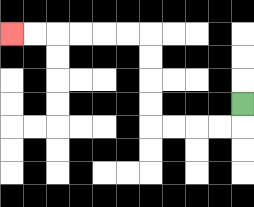{'start': '[10, 4]', 'end': '[0, 1]', 'path_directions': 'D,L,L,L,L,U,U,U,U,L,L,L,L,L,L', 'path_coordinates': '[[10, 4], [10, 5], [9, 5], [8, 5], [7, 5], [6, 5], [6, 4], [6, 3], [6, 2], [6, 1], [5, 1], [4, 1], [3, 1], [2, 1], [1, 1], [0, 1]]'}